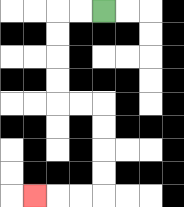{'start': '[4, 0]', 'end': '[1, 8]', 'path_directions': 'L,L,D,D,D,D,R,R,D,D,D,D,L,L,L', 'path_coordinates': '[[4, 0], [3, 0], [2, 0], [2, 1], [2, 2], [2, 3], [2, 4], [3, 4], [4, 4], [4, 5], [4, 6], [4, 7], [4, 8], [3, 8], [2, 8], [1, 8]]'}